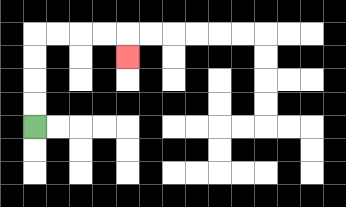{'start': '[1, 5]', 'end': '[5, 2]', 'path_directions': 'U,U,U,U,R,R,R,R,D', 'path_coordinates': '[[1, 5], [1, 4], [1, 3], [1, 2], [1, 1], [2, 1], [3, 1], [4, 1], [5, 1], [5, 2]]'}